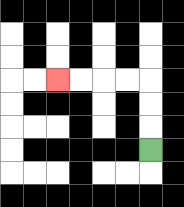{'start': '[6, 6]', 'end': '[2, 3]', 'path_directions': 'U,U,U,L,L,L,L', 'path_coordinates': '[[6, 6], [6, 5], [6, 4], [6, 3], [5, 3], [4, 3], [3, 3], [2, 3]]'}